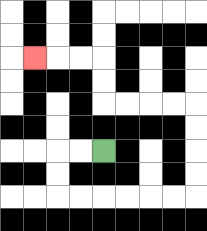{'start': '[4, 6]', 'end': '[1, 2]', 'path_directions': 'L,L,D,D,R,R,R,R,R,R,U,U,U,U,L,L,L,L,U,U,L,L,L', 'path_coordinates': '[[4, 6], [3, 6], [2, 6], [2, 7], [2, 8], [3, 8], [4, 8], [5, 8], [6, 8], [7, 8], [8, 8], [8, 7], [8, 6], [8, 5], [8, 4], [7, 4], [6, 4], [5, 4], [4, 4], [4, 3], [4, 2], [3, 2], [2, 2], [1, 2]]'}